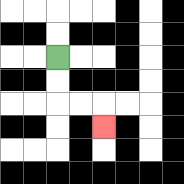{'start': '[2, 2]', 'end': '[4, 5]', 'path_directions': 'D,D,R,R,D', 'path_coordinates': '[[2, 2], [2, 3], [2, 4], [3, 4], [4, 4], [4, 5]]'}